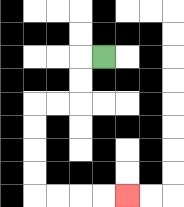{'start': '[4, 2]', 'end': '[5, 8]', 'path_directions': 'L,D,D,L,L,D,D,D,D,R,R,R,R', 'path_coordinates': '[[4, 2], [3, 2], [3, 3], [3, 4], [2, 4], [1, 4], [1, 5], [1, 6], [1, 7], [1, 8], [2, 8], [3, 8], [4, 8], [5, 8]]'}